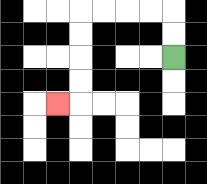{'start': '[7, 2]', 'end': '[2, 4]', 'path_directions': 'U,U,L,L,L,L,D,D,D,D,L', 'path_coordinates': '[[7, 2], [7, 1], [7, 0], [6, 0], [5, 0], [4, 0], [3, 0], [3, 1], [3, 2], [3, 3], [3, 4], [2, 4]]'}